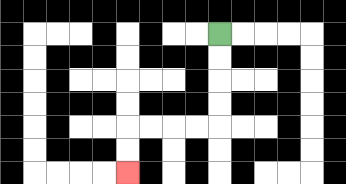{'start': '[9, 1]', 'end': '[5, 7]', 'path_directions': 'D,D,D,D,L,L,L,L,D,D', 'path_coordinates': '[[9, 1], [9, 2], [9, 3], [9, 4], [9, 5], [8, 5], [7, 5], [6, 5], [5, 5], [5, 6], [5, 7]]'}